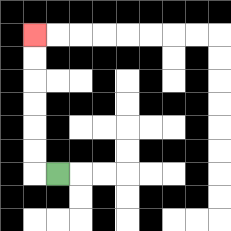{'start': '[2, 7]', 'end': '[1, 1]', 'path_directions': 'L,U,U,U,U,U,U', 'path_coordinates': '[[2, 7], [1, 7], [1, 6], [1, 5], [1, 4], [1, 3], [1, 2], [1, 1]]'}